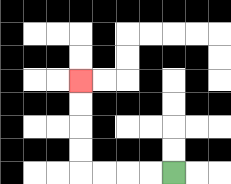{'start': '[7, 7]', 'end': '[3, 3]', 'path_directions': 'L,L,L,L,U,U,U,U', 'path_coordinates': '[[7, 7], [6, 7], [5, 7], [4, 7], [3, 7], [3, 6], [3, 5], [3, 4], [3, 3]]'}